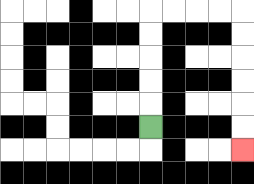{'start': '[6, 5]', 'end': '[10, 6]', 'path_directions': 'U,U,U,U,U,R,R,R,R,D,D,D,D,D,D', 'path_coordinates': '[[6, 5], [6, 4], [6, 3], [6, 2], [6, 1], [6, 0], [7, 0], [8, 0], [9, 0], [10, 0], [10, 1], [10, 2], [10, 3], [10, 4], [10, 5], [10, 6]]'}